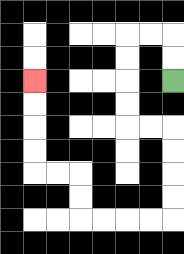{'start': '[7, 3]', 'end': '[1, 3]', 'path_directions': 'U,U,L,L,D,D,D,D,R,R,D,D,D,D,L,L,L,L,U,U,L,L,U,U,U,U', 'path_coordinates': '[[7, 3], [7, 2], [7, 1], [6, 1], [5, 1], [5, 2], [5, 3], [5, 4], [5, 5], [6, 5], [7, 5], [7, 6], [7, 7], [7, 8], [7, 9], [6, 9], [5, 9], [4, 9], [3, 9], [3, 8], [3, 7], [2, 7], [1, 7], [1, 6], [1, 5], [1, 4], [1, 3]]'}